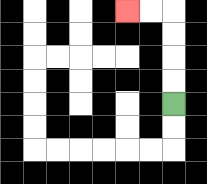{'start': '[7, 4]', 'end': '[5, 0]', 'path_directions': 'U,U,U,U,L,L', 'path_coordinates': '[[7, 4], [7, 3], [7, 2], [7, 1], [7, 0], [6, 0], [5, 0]]'}